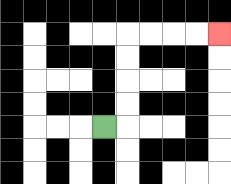{'start': '[4, 5]', 'end': '[9, 1]', 'path_directions': 'R,U,U,U,U,R,R,R,R', 'path_coordinates': '[[4, 5], [5, 5], [5, 4], [5, 3], [5, 2], [5, 1], [6, 1], [7, 1], [8, 1], [9, 1]]'}